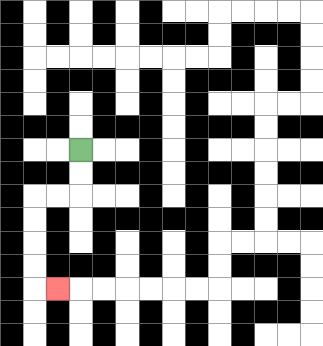{'start': '[3, 6]', 'end': '[2, 12]', 'path_directions': 'D,D,L,L,D,D,D,D,R', 'path_coordinates': '[[3, 6], [3, 7], [3, 8], [2, 8], [1, 8], [1, 9], [1, 10], [1, 11], [1, 12], [2, 12]]'}